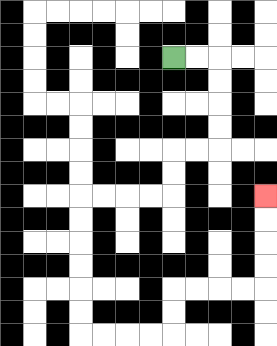{'start': '[7, 2]', 'end': '[11, 8]', 'path_directions': 'R,R,D,D,D,D,L,L,D,D,L,L,L,L,D,D,D,D,D,D,R,R,R,R,U,U,R,R,R,R,U,U,U,U', 'path_coordinates': '[[7, 2], [8, 2], [9, 2], [9, 3], [9, 4], [9, 5], [9, 6], [8, 6], [7, 6], [7, 7], [7, 8], [6, 8], [5, 8], [4, 8], [3, 8], [3, 9], [3, 10], [3, 11], [3, 12], [3, 13], [3, 14], [4, 14], [5, 14], [6, 14], [7, 14], [7, 13], [7, 12], [8, 12], [9, 12], [10, 12], [11, 12], [11, 11], [11, 10], [11, 9], [11, 8]]'}